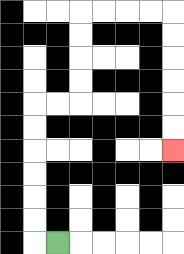{'start': '[2, 10]', 'end': '[7, 6]', 'path_directions': 'L,U,U,U,U,U,U,R,R,U,U,U,U,R,R,R,R,D,D,D,D,D,D', 'path_coordinates': '[[2, 10], [1, 10], [1, 9], [1, 8], [1, 7], [1, 6], [1, 5], [1, 4], [2, 4], [3, 4], [3, 3], [3, 2], [3, 1], [3, 0], [4, 0], [5, 0], [6, 0], [7, 0], [7, 1], [7, 2], [7, 3], [7, 4], [7, 5], [7, 6]]'}